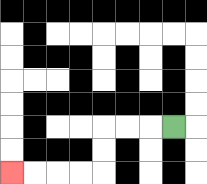{'start': '[7, 5]', 'end': '[0, 7]', 'path_directions': 'L,L,L,D,D,L,L,L,L', 'path_coordinates': '[[7, 5], [6, 5], [5, 5], [4, 5], [4, 6], [4, 7], [3, 7], [2, 7], [1, 7], [0, 7]]'}